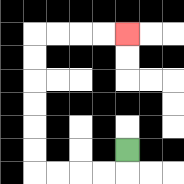{'start': '[5, 6]', 'end': '[5, 1]', 'path_directions': 'D,L,L,L,L,U,U,U,U,U,U,R,R,R,R', 'path_coordinates': '[[5, 6], [5, 7], [4, 7], [3, 7], [2, 7], [1, 7], [1, 6], [1, 5], [1, 4], [1, 3], [1, 2], [1, 1], [2, 1], [3, 1], [4, 1], [5, 1]]'}